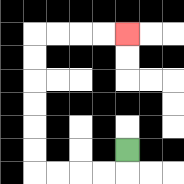{'start': '[5, 6]', 'end': '[5, 1]', 'path_directions': 'D,L,L,L,L,U,U,U,U,U,U,R,R,R,R', 'path_coordinates': '[[5, 6], [5, 7], [4, 7], [3, 7], [2, 7], [1, 7], [1, 6], [1, 5], [1, 4], [1, 3], [1, 2], [1, 1], [2, 1], [3, 1], [4, 1], [5, 1]]'}